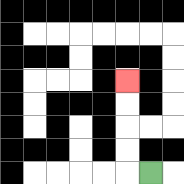{'start': '[6, 7]', 'end': '[5, 3]', 'path_directions': 'L,U,U,U,U', 'path_coordinates': '[[6, 7], [5, 7], [5, 6], [5, 5], [5, 4], [5, 3]]'}